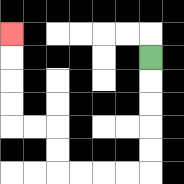{'start': '[6, 2]', 'end': '[0, 1]', 'path_directions': 'D,D,D,D,D,L,L,L,L,U,U,L,L,U,U,U,U', 'path_coordinates': '[[6, 2], [6, 3], [6, 4], [6, 5], [6, 6], [6, 7], [5, 7], [4, 7], [3, 7], [2, 7], [2, 6], [2, 5], [1, 5], [0, 5], [0, 4], [0, 3], [0, 2], [0, 1]]'}